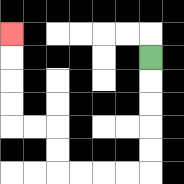{'start': '[6, 2]', 'end': '[0, 1]', 'path_directions': 'D,D,D,D,D,L,L,L,L,U,U,L,L,U,U,U,U', 'path_coordinates': '[[6, 2], [6, 3], [6, 4], [6, 5], [6, 6], [6, 7], [5, 7], [4, 7], [3, 7], [2, 7], [2, 6], [2, 5], [1, 5], [0, 5], [0, 4], [0, 3], [0, 2], [0, 1]]'}